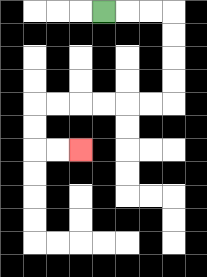{'start': '[4, 0]', 'end': '[3, 6]', 'path_directions': 'R,R,R,D,D,D,D,L,L,L,L,L,L,D,D,R,R', 'path_coordinates': '[[4, 0], [5, 0], [6, 0], [7, 0], [7, 1], [7, 2], [7, 3], [7, 4], [6, 4], [5, 4], [4, 4], [3, 4], [2, 4], [1, 4], [1, 5], [1, 6], [2, 6], [3, 6]]'}